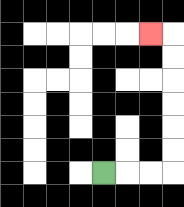{'start': '[4, 7]', 'end': '[6, 1]', 'path_directions': 'R,R,R,U,U,U,U,U,U,L', 'path_coordinates': '[[4, 7], [5, 7], [6, 7], [7, 7], [7, 6], [7, 5], [7, 4], [7, 3], [7, 2], [7, 1], [6, 1]]'}